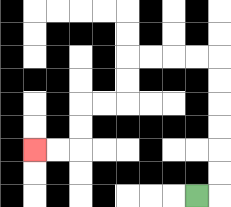{'start': '[8, 8]', 'end': '[1, 6]', 'path_directions': 'R,U,U,U,U,U,U,L,L,L,L,D,D,L,L,D,D,L,L', 'path_coordinates': '[[8, 8], [9, 8], [9, 7], [9, 6], [9, 5], [9, 4], [9, 3], [9, 2], [8, 2], [7, 2], [6, 2], [5, 2], [5, 3], [5, 4], [4, 4], [3, 4], [3, 5], [3, 6], [2, 6], [1, 6]]'}